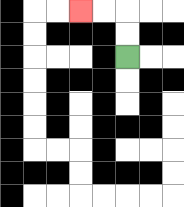{'start': '[5, 2]', 'end': '[3, 0]', 'path_directions': 'U,U,L,L', 'path_coordinates': '[[5, 2], [5, 1], [5, 0], [4, 0], [3, 0]]'}